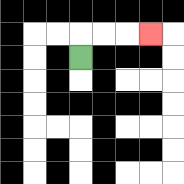{'start': '[3, 2]', 'end': '[6, 1]', 'path_directions': 'U,R,R,R', 'path_coordinates': '[[3, 2], [3, 1], [4, 1], [5, 1], [6, 1]]'}